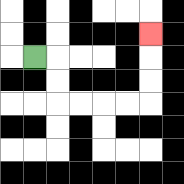{'start': '[1, 2]', 'end': '[6, 1]', 'path_directions': 'R,D,D,R,R,R,R,U,U,U', 'path_coordinates': '[[1, 2], [2, 2], [2, 3], [2, 4], [3, 4], [4, 4], [5, 4], [6, 4], [6, 3], [6, 2], [6, 1]]'}